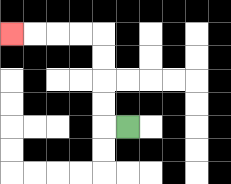{'start': '[5, 5]', 'end': '[0, 1]', 'path_directions': 'L,U,U,U,U,L,L,L,L', 'path_coordinates': '[[5, 5], [4, 5], [4, 4], [4, 3], [4, 2], [4, 1], [3, 1], [2, 1], [1, 1], [0, 1]]'}